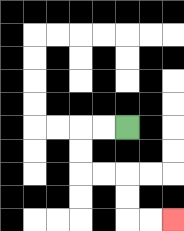{'start': '[5, 5]', 'end': '[7, 9]', 'path_directions': 'L,L,D,D,R,R,D,D,R,R', 'path_coordinates': '[[5, 5], [4, 5], [3, 5], [3, 6], [3, 7], [4, 7], [5, 7], [5, 8], [5, 9], [6, 9], [7, 9]]'}